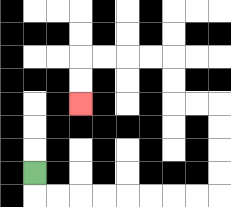{'start': '[1, 7]', 'end': '[3, 4]', 'path_directions': 'D,R,R,R,R,R,R,R,R,U,U,U,U,L,L,U,U,L,L,L,L,D,D', 'path_coordinates': '[[1, 7], [1, 8], [2, 8], [3, 8], [4, 8], [5, 8], [6, 8], [7, 8], [8, 8], [9, 8], [9, 7], [9, 6], [9, 5], [9, 4], [8, 4], [7, 4], [7, 3], [7, 2], [6, 2], [5, 2], [4, 2], [3, 2], [3, 3], [3, 4]]'}